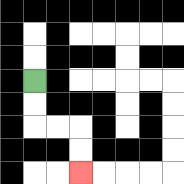{'start': '[1, 3]', 'end': '[3, 7]', 'path_directions': 'D,D,R,R,D,D', 'path_coordinates': '[[1, 3], [1, 4], [1, 5], [2, 5], [3, 5], [3, 6], [3, 7]]'}